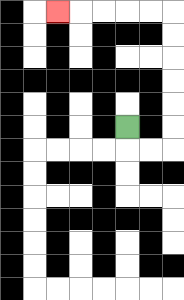{'start': '[5, 5]', 'end': '[2, 0]', 'path_directions': 'D,R,R,U,U,U,U,U,U,L,L,L,L,L', 'path_coordinates': '[[5, 5], [5, 6], [6, 6], [7, 6], [7, 5], [7, 4], [7, 3], [7, 2], [7, 1], [7, 0], [6, 0], [5, 0], [4, 0], [3, 0], [2, 0]]'}